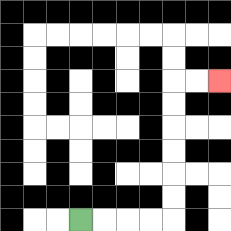{'start': '[3, 9]', 'end': '[9, 3]', 'path_directions': 'R,R,R,R,U,U,U,U,U,U,R,R', 'path_coordinates': '[[3, 9], [4, 9], [5, 9], [6, 9], [7, 9], [7, 8], [7, 7], [7, 6], [7, 5], [7, 4], [7, 3], [8, 3], [9, 3]]'}